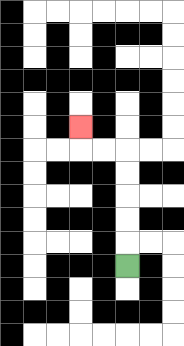{'start': '[5, 11]', 'end': '[3, 5]', 'path_directions': 'U,U,U,U,U,L,L,U', 'path_coordinates': '[[5, 11], [5, 10], [5, 9], [5, 8], [5, 7], [5, 6], [4, 6], [3, 6], [3, 5]]'}